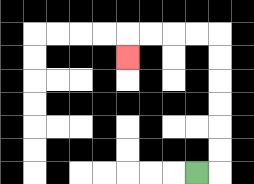{'start': '[8, 7]', 'end': '[5, 2]', 'path_directions': 'R,U,U,U,U,U,U,L,L,L,L,D', 'path_coordinates': '[[8, 7], [9, 7], [9, 6], [9, 5], [9, 4], [9, 3], [9, 2], [9, 1], [8, 1], [7, 1], [6, 1], [5, 1], [5, 2]]'}